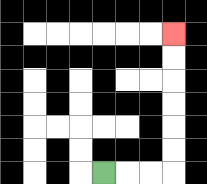{'start': '[4, 7]', 'end': '[7, 1]', 'path_directions': 'R,R,R,U,U,U,U,U,U', 'path_coordinates': '[[4, 7], [5, 7], [6, 7], [7, 7], [7, 6], [7, 5], [7, 4], [7, 3], [7, 2], [7, 1]]'}